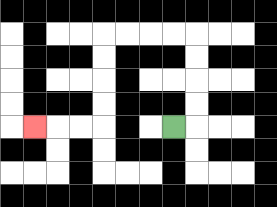{'start': '[7, 5]', 'end': '[1, 5]', 'path_directions': 'R,U,U,U,U,L,L,L,L,D,D,D,D,L,L,L', 'path_coordinates': '[[7, 5], [8, 5], [8, 4], [8, 3], [8, 2], [8, 1], [7, 1], [6, 1], [5, 1], [4, 1], [4, 2], [4, 3], [4, 4], [4, 5], [3, 5], [2, 5], [1, 5]]'}